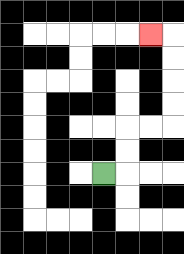{'start': '[4, 7]', 'end': '[6, 1]', 'path_directions': 'R,U,U,R,R,U,U,U,U,L', 'path_coordinates': '[[4, 7], [5, 7], [5, 6], [5, 5], [6, 5], [7, 5], [7, 4], [7, 3], [7, 2], [7, 1], [6, 1]]'}